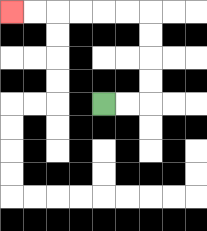{'start': '[4, 4]', 'end': '[0, 0]', 'path_directions': 'R,R,U,U,U,U,L,L,L,L,L,L', 'path_coordinates': '[[4, 4], [5, 4], [6, 4], [6, 3], [6, 2], [6, 1], [6, 0], [5, 0], [4, 0], [3, 0], [2, 0], [1, 0], [0, 0]]'}